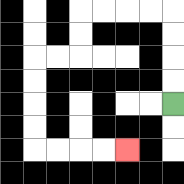{'start': '[7, 4]', 'end': '[5, 6]', 'path_directions': 'U,U,U,U,L,L,L,L,D,D,L,L,D,D,D,D,R,R,R,R', 'path_coordinates': '[[7, 4], [7, 3], [7, 2], [7, 1], [7, 0], [6, 0], [5, 0], [4, 0], [3, 0], [3, 1], [3, 2], [2, 2], [1, 2], [1, 3], [1, 4], [1, 5], [1, 6], [2, 6], [3, 6], [4, 6], [5, 6]]'}